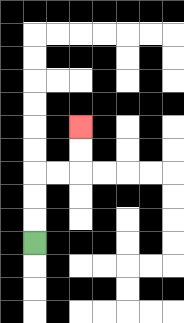{'start': '[1, 10]', 'end': '[3, 5]', 'path_directions': 'U,U,U,R,R,U,U', 'path_coordinates': '[[1, 10], [1, 9], [1, 8], [1, 7], [2, 7], [3, 7], [3, 6], [3, 5]]'}